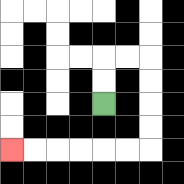{'start': '[4, 4]', 'end': '[0, 6]', 'path_directions': 'U,U,R,R,D,D,D,D,L,L,L,L,L,L', 'path_coordinates': '[[4, 4], [4, 3], [4, 2], [5, 2], [6, 2], [6, 3], [6, 4], [6, 5], [6, 6], [5, 6], [4, 6], [3, 6], [2, 6], [1, 6], [0, 6]]'}